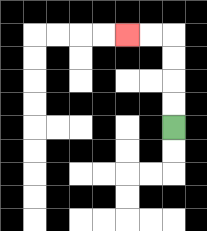{'start': '[7, 5]', 'end': '[5, 1]', 'path_directions': 'U,U,U,U,L,L', 'path_coordinates': '[[7, 5], [7, 4], [7, 3], [7, 2], [7, 1], [6, 1], [5, 1]]'}